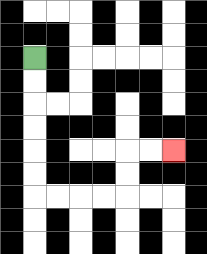{'start': '[1, 2]', 'end': '[7, 6]', 'path_directions': 'D,D,D,D,D,D,R,R,R,R,U,U,R,R', 'path_coordinates': '[[1, 2], [1, 3], [1, 4], [1, 5], [1, 6], [1, 7], [1, 8], [2, 8], [3, 8], [4, 8], [5, 8], [5, 7], [5, 6], [6, 6], [7, 6]]'}